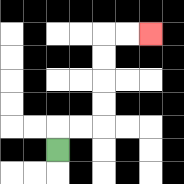{'start': '[2, 6]', 'end': '[6, 1]', 'path_directions': 'U,R,R,U,U,U,U,R,R', 'path_coordinates': '[[2, 6], [2, 5], [3, 5], [4, 5], [4, 4], [4, 3], [4, 2], [4, 1], [5, 1], [6, 1]]'}